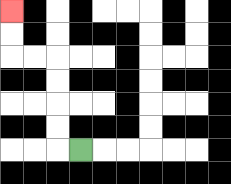{'start': '[3, 6]', 'end': '[0, 0]', 'path_directions': 'L,U,U,U,U,L,L,U,U', 'path_coordinates': '[[3, 6], [2, 6], [2, 5], [2, 4], [2, 3], [2, 2], [1, 2], [0, 2], [0, 1], [0, 0]]'}